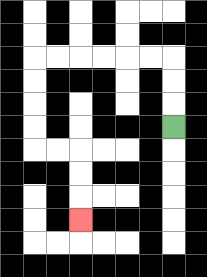{'start': '[7, 5]', 'end': '[3, 9]', 'path_directions': 'U,U,U,L,L,L,L,L,L,D,D,D,D,R,R,D,D,D', 'path_coordinates': '[[7, 5], [7, 4], [7, 3], [7, 2], [6, 2], [5, 2], [4, 2], [3, 2], [2, 2], [1, 2], [1, 3], [1, 4], [1, 5], [1, 6], [2, 6], [3, 6], [3, 7], [3, 8], [3, 9]]'}